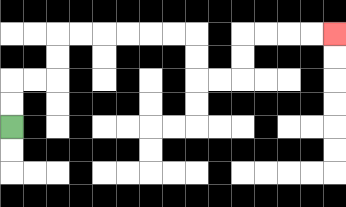{'start': '[0, 5]', 'end': '[14, 1]', 'path_directions': 'U,U,R,R,U,U,R,R,R,R,R,R,D,D,R,R,U,U,R,R,R,R', 'path_coordinates': '[[0, 5], [0, 4], [0, 3], [1, 3], [2, 3], [2, 2], [2, 1], [3, 1], [4, 1], [5, 1], [6, 1], [7, 1], [8, 1], [8, 2], [8, 3], [9, 3], [10, 3], [10, 2], [10, 1], [11, 1], [12, 1], [13, 1], [14, 1]]'}